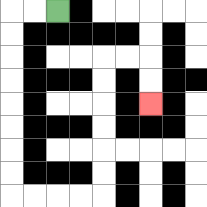{'start': '[2, 0]', 'end': '[6, 4]', 'path_directions': 'L,L,D,D,D,D,D,D,D,D,R,R,R,R,U,U,U,U,U,U,R,R,D,D', 'path_coordinates': '[[2, 0], [1, 0], [0, 0], [0, 1], [0, 2], [0, 3], [0, 4], [0, 5], [0, 6], [0, 7], [0, 8], [1, 8], [2, 8], [3, 8], [4, 8], [4, 7], [4, 6], [4, 5], [4, 4], [4, 3], [4, 2], [5, 2], [6, 2], [6, 3], [6, 4]]'}